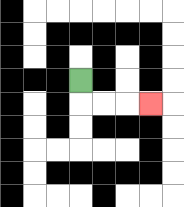{'start': '[3, 3]', 'end': '[6, 4]', 'path_directions': 'D,R,R,R', 'path_coordinates': '[[3, 3], [3, 4], [4, 4], [5, 4], [6, 4]]'}